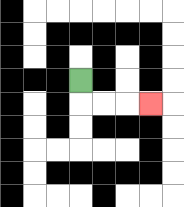{'start': '[3, 3]', 'end': '[6, 4]', 'path_directions': 'D,R,R,R', 'path_coordinates': '[[3, 3], [3, 4], [4, 4], [5, 4], [6, 4]]'}